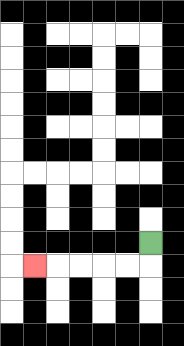{'start': '[6, 10]', 'end': '[1, 11]', 'path_directions': 'D,L,L,L,L,L', 'path_coordinates': '[[6, 10], [6, 11], [5, 11], [4, 11], [3, 11], [2, 11], [1, 11]]'}